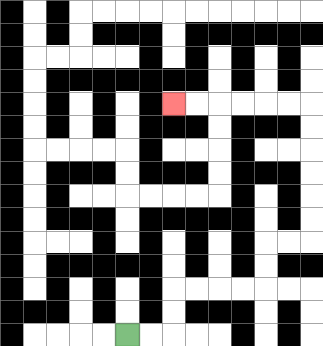{'start': '[5, 14]', 'end': '[7, 4]', 'path_directions': 'R,R,U,U,R,R,R,R,U,U,R,R,U,U,U,U,U,U,L,L,L,L,L,L', 'path_coordinates': '[[5, 14], [6, 14], [7, 14], [7, 13], [7, 12], [8, 12], [9, 12], [10, 12], [11, 12], [11, 11], [11, 10], [12, 10], [13, 10], [13, 9], [13, 8], [13, 7], [13, 6], [13, 5], [13, 4], [12, 4], [11, 4], [10, 4], [9, 4], [8, 4], [7, 4]]'}